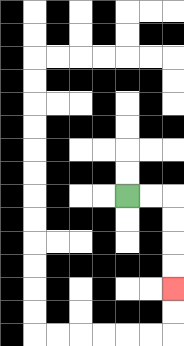{'start': '[5, 8]', 'end': '[7, 12]', 'path_directions': 'R,R,D,D,D,D', 'path_coordinates': '[[5, 8], [6, 8], [7, 8], [7, 9], [7, 10], [7, 11], [7, 12]]'}